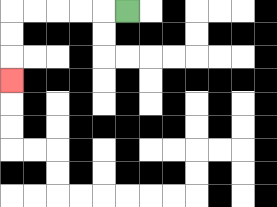{'start': '[5, 0]', 'end': '[0, 3]', 'path_directions': 'L,L,L,L,L,D,D,D', 'path_coordinates': '[[5, 0], [4, 0], [3, 0], [2, 0], [1, 0], [0, 0], [0, 1], [0, 2], [0, 3]]'}